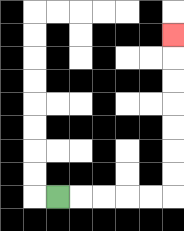{'start': '[2, 8]', 'end': '[7, 1]', 'path_directions': 'R,R,R,R,R,U,U,U,U,U,U,U', 'path_coordinates': '[[2, 8], [3, 8], [4, 8], [5, 8], [6, 8], [7, 8], [7, 7], [7, 6], [7, 5], [7, 4], [7, 3], [7, 2], [7, 1]]'}